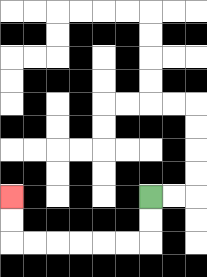{'start': '[6, 8]', 'end': '[0, 8]', 'path_directions': 'D,D,L,L,L,L,L,L,U,U', 'path_coordinates': '[[6, 8], [6, 9], [6, 10], [5, 10], [4, 10], [3, 10], [2, 10], [1, 10], [0, 10], [0, 9], [0, 8]]'}